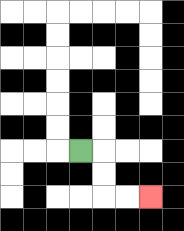{'start': '[3, 6]', 'end': '[6, 8]', 'path_directions': 'R,D,D,R,R', 'path_coordinates': '[[3, 6], [4, 6], [4, 7], [4, 8], [5, 8], [6, 8]]'}